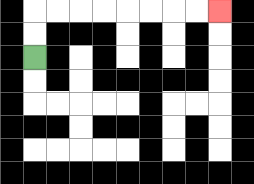{'start': '[1, 2]', 'end': '[9, 0]', 'path_directions': 'U,U,R,R,R,R,R,R,R,R', 'path_coordinates': '[[1, 2], [1, 1], [1, 0], [2, 0], [3, 0], [4, 0], [5, 0], [6, 0], [7, 0], [8, 0], [9, 0]]'}